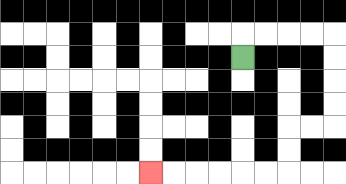{'start': '[10, 2]', 'end': '[6, 7]', 'path_directions': 'U,R,R,R,R,D,D,D,D,L,L,D,D,L,L,L,L,L,L', 'path_coordinates': '[[10, 2], [10, 1], [11, 1], [12, 1], [13, 1], [14, 1], [14, 2], [14, 3], [14, 4], [14, 5], [13, 5], [12, 5], [12, 6], [12, 7], [11, 7], [10, 7], [9, 7], [8, 7], [7, 7], [6, 7]]'}